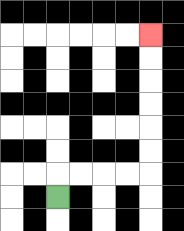{'start': '[2, 8]', 'end': '[6, 1]', 'path_directions': 'U,R,R,R,R,U,U,U,U,U,U', 'path_coordinates': '[[2, 8], [2, 7], [3, 7], [4, 7], [5, 7], [6, 7], [6, 6], [6, 5], [6, 4], [6, 3], [6, 2], [6, 1]]'}